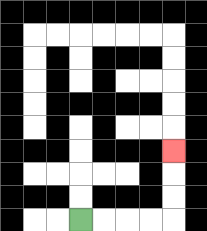{'start': '[3, 9]', 'end': '[7, 6]', 'path_directions': 'R,R,R,R,U,U,U', 'path_coordinates': '[[3, 9], [4, 9], [5, 9], [6, 9], [7, 9], [7, 8], [7, 7], [7, 6]]'}